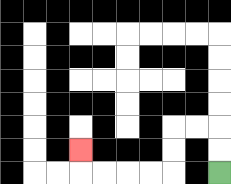{'start': '[9, 7]', 'end': '[3, 6]', 'path_directions': 'U,U,L,L,D,D,L,L,L,L,U', 'path_coordinates': '[[9, 7], [9, 6], [9, 5], [8, 5], [7, 5], [7, 6], [7, 7], [6, 7], [5, 7], [4, 7], [3, 7], [3, 6]]'}